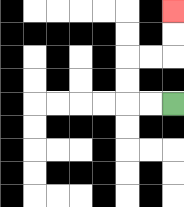{'start': '[7, 4]', 'end': '[7, 0]', 'path_directions': 'L,L,U,U,R,R,U,U', 'path_coordinates': '[[7, 4], [6, 4], [5, 4], [5, 3], [5, 2], [6, 2], [7, 2], [7, 1], [7, 0]]'}